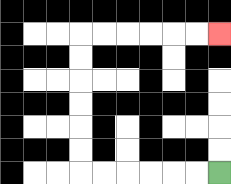{'start': '[9, 7]', 'end': '[9, 1]', 'path_directions': 'L,L,L,L,L,L,U,U,U,U,U,U,R,R,R,R,R,R', 'path_coordinates': '[[9, 7], [8, 7], [7, 7], [6, 7], [5, 7], [4, 7], [3, 7], [3, 6], [3, 5], [3, 4], [3, 3], [3, 2], [3, 1], [4, 1], [5, 1], [6, 1], [7, 1], [8, 1], [9, 1]]'}